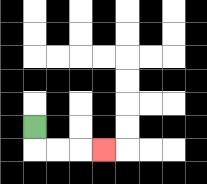{'start': '[1, 5]', 'end': '[4, 6]', 'path_directions': 'D,R,R,R', 'path_coordinates': '[[1, 5], [1, 6], [2, 6], [3, 6], [4, 6]]'}